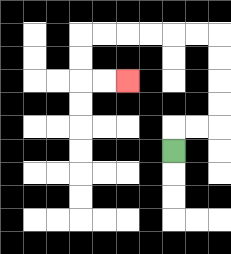{'start': '[7, 6]', 'end': '[5, 3]', 'path_directions': 'U,R,R,U,U,U,U,L,L,L,L,L,L,D,D,R,R', 'path_coordinates': '[[7, 6], [7, 5], [8, 5], [9, 5], [9, 4], [9, 3], [9, 2], [9, 1], [8, 1], [7, 1], [6, 1], [5, 1], [4, 1], [3, 1], [3, 2], [3, 3], [4, 3], [5, 3]]'}